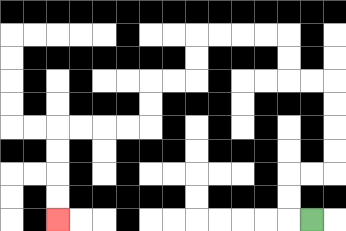{'start': '[13, 9]', 'end': '[2, 9]', 'path_directions': 'L,U,U,R,R,U,U,U,U,L,L,U,U,L,L,L,L,D,D,L,L,D,D,L,L,L,L,D,D,D,D', 'path_coordinates': '[[13, 9], [12, 9], [12, 8], [12, 7], [13, 7], [14, 7], [14, 6], [14, 5], [14, 4], [14, 3], [13, 3], [12, 3], [12, 2], [12, 1], [11, 1], [10, 1], [9, 1], [8, 1], [8, 2], [8, 3], [7, 3], [6, 3], [6, 4], [6, 5], [5, 5], [4, 5], [3, 5], [2, 5], [2, 6], [2, 7], [2, 8], [2, 9]]'}